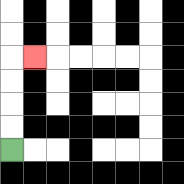{'start': '[0, 6]', 'end': '[1, 2]', 'path_directions': 'U,U,U,U,R', 'path_coordinates': '[[0, 6], [0, 5], [0, 4], [0, 3], [0, 2], [1, 2]]'}